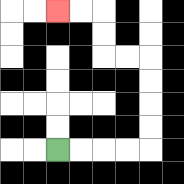{'start': '[2, 6]', 'end': '[2, 0]', 'path_directions': 'R,R,R,R,U,U,U,U,L,L,U,U,L,L', 'path_coordinates': '[[2, 6], [3, 6], [4, 6], [5, 6], [6, 6], [6, 5], [6, 4], [6, 3], [6, 2], [5, 2], [4, 2], [4, 1], [4, 0], [3, 0], [2, 0]]'}